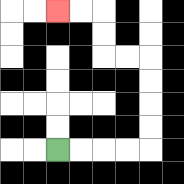{'start': '[2, 6]', 'end': '[2, 0]', 'path_directions': 'R,R,R,R,U,U,U,U,L,L,U,U,L,L', 'path_coordinates': '[[2, 6], [3, 6], [4, 6], [5, 6], [6, 6], [6, 5], [6, 4], [6, 3], [6, 2], [5, 2], [4, 2], [4, 1], [4, 0], [3, 0], [2, 0]]'}